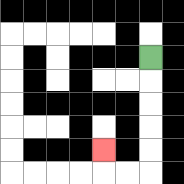{'start': '[6, 2]', 'end': '[4, 6]', 'path_directions': 'D,D,D,D,D,L,L,U', 'path_coordinates': '[[6, 2], [6, 3], [6, 4], [6, 5], [6, 6], [6, 7], [5, 7], [4, 7], [4, 6]]'}